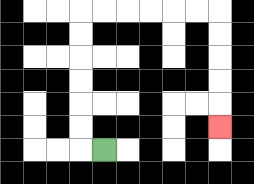{'start': '[4, 6]', 'end': '[9, 5]', 'path_directions': 'L,U,U,U,U,U,U,R,R,R,R,R,R,D,D,D,D,D', 'path_coordinates': '[[4, 6], [3, 6], [3, 5], [3, 4], [3, 3], [3, 2], [3, 1], [3, 0], [4, 0], [5, 0], [6, 0], [7, 0], [8, 0], [9, 0], [9, 1], [9, 2], [9, 3], [9, 4], [9, 5]]'}